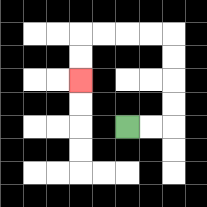{'start': '[5, 5]', 'end': '[3, 3]', 'path_directions': 'R,R,U,U,U,U,L,L,L,L,D,D', 'path_coordinates': '[[5, 5], [6, 5], [7, 5], [7, 4], [7, 3], [7, 2], [7, 1], [6, 1], [5, 1], [4, 1], [3, 1], [3, 2], [3, 3]]'}